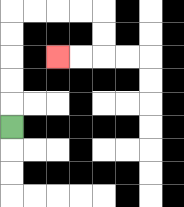{'start': '[0, 5]', 'end': '[2, 2]', 'path_directions': 'U,U,U,U,U,R,R,R,R,D,D,L,L', 'path_coordinates': '[[0, 5], [0, 4], [0, 3], [0, 2], [0, 1], [0, 0], [1, 0], [2, 0], [3, 0], [4, 0], [4, 1], [4, 2], [3, 2], [2, 2]]'}